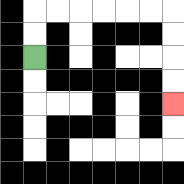{'start': '[1, 2]', 'end': '[7, 4]', 'path_directions': 'U,U,R,R,R,R,R,R,D,D,D,D', 'path_coordinates': '[[1, 2], [1, 1], [1, 0], [2, 0], [3, 0], [4, 0], [5, 0], [6, 0], [7, 0], [7, 1], [7, 2], [7, 3], [7, 4]]'}